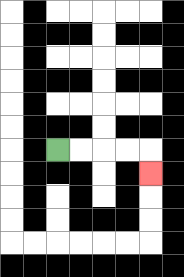{'start': '[2, 6]', 'end': '[6, 7]', 'path_directions': 'R,R,R,R,D', 'path_coordinates': '[[2, 6], [3, 6], [4, 6], [5, 6], [6, 6], [6, 7]]'}